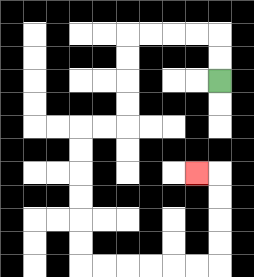{'start': '[9, 3]', 'end': '[8, 7]', 'path_directions': 'U,U,L,L,L,L,D,D,D,D,L,L,D,D,D,D,D,D,R,R,R,R,R,R,U,U,U,U,L', 'path_coordinates': '[[9, 3], [9, 2], [9, 1], [8, 1], [7, 1], [6, 1], [5, 1], [5, 2], [5, 3], [5, 4], [5, 5], [4, 5], [3, 5], [3, 6], [3, 7], [3, 8], [3, 9], [3, 10], [3, 11], [4, 11], [5, 11], [6, 11], [7, 11], [8, 11], [9, 11], [9, 10], [9, 9], [9, 8], [9, 7], [8, 7]]'}